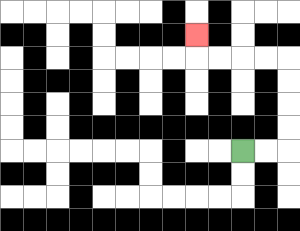{'start': '[10, 6]', 'end': '[8, 1]', 'path_directions': 'R,R,U,U,U,U,L,L,L,L,U', 'path_coordinates': '[[10, 6], [11, 6], [12, 6], [12, 5], [12, 4], [12, 3], [12, 2], [11, 2], [10, 2], [9, 2], [8, 2], [8, 1]]'}